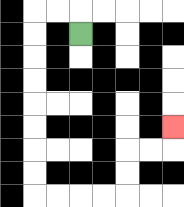{'start': '[3, 1]', 'end': '[7, 5]', 'path_directions': 'U,L,L,D,D,D,D,D,D,D,D,R,R,R,R,U,U,R,R,U', 'path_coordinates': '[[3, 1], [3, 0], [2, 0], [1, 0], [1, 1], [1, 2], [1, 3], [1, 4], [1, 5], [1, 6], [1, 7], [1, 8], [2, 8], [3, 8], [4, 8], [5, 8], [5, 7], [5, 6], [6, 6], [7, 6], [7, 5]]'}